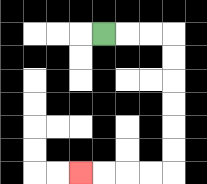{'start': '[4, 1]', 'end': '[3, 7]', 'path_directions': 'R,R,R,D,D,D,D,D,D,L,L,L,L', 'path_coordinates': '[[4, 1], [5, 1], [6, 1], [7, 1], [7, 2], [7, 3], [7, 4], [7, 5], [7, 6], [7, 7], [6, 7], [5, 7], [4, 7], [3, 7]]'}